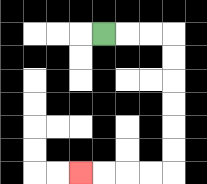{'start': '[4, 1]', 'end': '[3, 7]', 'path_directions': 'R,R,R,D,D,D,D,D,D,L,L,L,L', 'path_coordinates': '[[4, 1], [5, 1], [6, 1], [7, 1], [7, 2], [7, 3], [7, 4], [7, 5], [7, 6], [7, 7], [6, 7], [5, 7], [4, 7], [3, 7]]'}